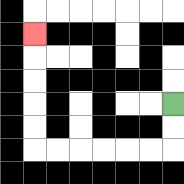{'start': '[7, 4]', 'end': '[1, 1]', 'path_directions': 'D,D,L,L,L,L,L,L,U,U,U,U,U', 'path_coordinates': '[[7, 4], [7, 5], [7, 6], [6, 6], [5, 6], [4, 6], [3, 6], [2, 6], [1, 6], [1, 5], [1, 4], [1, 3], [1, 2], [1, 1]]'}